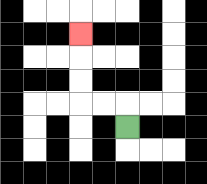{'start': '[5, 5]', 'end': '[3, 1]', 'path_directions': 'U,L,L,U,U,U', 'path_coordinates': '[[5, 5], [5, 4], [4, 4], [3, 4], [3, 3], [3, 2], [3, 1]]'}